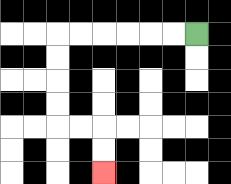{'start': '[8, 1]', 'end': '[4, 7]', 'path_directions': 'L,L,L,L,L,L,D,D,D,D,R,R,D,D', 'path_coordinates': '[[8, 1], [7, 1], [6, 1], [5, 1], [4, 1], [3, 1], [2, 1], [2, 2], [2, 3], [2, 4], [2, 5], [3, 5], [4, 5], [4, 6], [4, 7]]'}